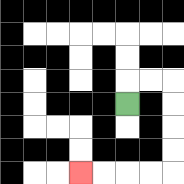{'start': '[5, 4]', 'end': '[3, 7]', 'path_directions': 'U,R,R,D,D,D,D,L,L,L,L', 'path_coordinates': '[[5, 4], [5, 3], [6, 3], [7, 3], [7, 4], [7, 5], [7, 6], [7, 7], [6, 7], [5, 7], [4, 7], [3, 7]]'}